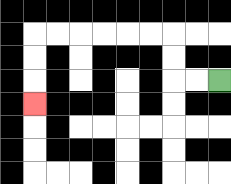{'start': '[9, 3]', 'end': '[1, 4]', 'path_directions': 'L,L,U,U,L,L,L,L,L,L,D,D,D', 'path_coordinates': '[[9, 3], [8, 3], [7, 3], [7, 2], [7, 1], [6, 1], [5, 1], [4, 1], [3, 1], [2, 1], [1, 1], [1, 2], [1, 3], [1, 4]]'}